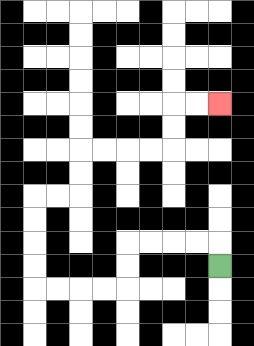{'start': '[9, 11]', 'end': '[9, 4]', 'path_directions': 'U,L,L,L,L,D,D,L,L,L,L,U,U,U,U,R,R,U,U,R,R,R,R,U,U,R,R', 'path_coordinates': '[[9, 11], [9, 10], [8, 10], [7, 10], [6, 10], [5, 10], [5, 11], [5, 12], [4, 12], [3, 12], [2, 12], [1, 12], [1, 11], [1, 10], [1, 9], [1, 8], [2, 8], [3, 8], [3, 7], [3, 6], [4, 6], [5, 6], [6, 6], [7, 6], [7, 5], [7, 4], [8, 4], [9, 4]]'}